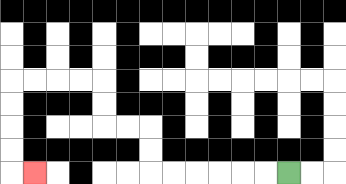{'start': '[12, 7]', 'end': '[1, 7]', 'path_directions': 'L,L,L,L,L,L,U,U,L,L,U,U,L,L,L,L,D,D,D,D,R', 'path_coordinates': '[[12, 7], [11, 7], [10, 7], [9, 7], [8, 7], [7, 7], [6, 7], [6, 6], [6, 5], [5, 5], [4, 5], [4, 4], [4, 3], [3, 3], [2, 3], [1, 3], [0, 3], [0, 4], [0, 5], [0, 6], [0, 7], [1, 7]]'}